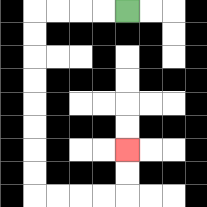{'start': '[5, 0]', 'end': '[5, 6]', 'path_directions': 'L,L,L,L,D,D,D,D,D,D,D,D,R,R,R,R,U,U', 'path_coordinates': '[[5, 0], [4, 0], [3, 0], [2, 0], [1, 0], [1, 1], [1, 2], [1, 3], [1, 4], [1, 5], [1, 6], [1, 7], [1, 8], [2, 8], [3, 8], [4, 8], [5, 8], [5, 7], [5, 6]]'}